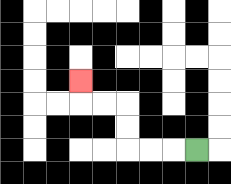{'start': '[8, 6]', 'end': '[3, 3]', 'path_directions': 'L,L,L,U,U,L,L,U', 'path_coordinates': '[[8, 6], [7, 6], [6, 6], [5, 6], [5, 5], [5, 4], [4, 4], [3, 4], [3, 3]]'}